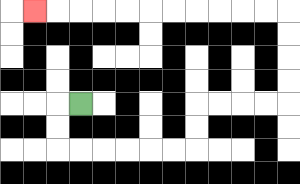{'start': '[3, 4]', 'end': '[1, 0]', 'path_directions': 'L,D,D,R,R,R,R,R,R,U,U,R,R,R,R,U,U,U,U,L,L,L,L,L,L,L,L,L,L,L', 'path_coordinates': '[[3, 4], [2, 4], [2, 5], [2, 6], [3, 6], [4, 6], [5, 6], [6, 6], [7, 6], [8, 6], [8, 5], [8, 4], [9, 4], [10, 4], [11, 4], [12, 4], [12, 3], [12, 2], [12, 1], [12, 0], [11, 0], [10, 0], [9, 0], [8, 0], [7, 0], [6, 0], [5, 0], [4, 0], [3, 0], [2, 0], [1, 0]]'}